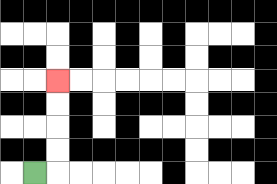{'start': '[1, 7]', 'end': '[2, 3]', 'path_directions': 'R,U,U,U,U', 'path_coordinates': '[[1, 7], [2, 7], [2, 6], [2, 5], [2, 4], [2, 3]]'}